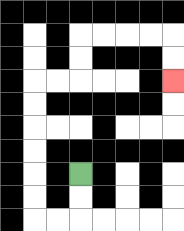{'start': '[3, 7]', 'end': '[7, 3]', 'path_directions': 'D,D,L,L,U,U,U,U,U,U,R,R,U,U,R,R,R,R,D,D', 'path_coordinates': '[[3, 7], [3, 8], [3, 9], [2, 9], [1, 9], [1, 8], [1, 7], [1, 6], [1, 5], [1, 4], [1, 3], [2, 3], [3, 3], [3, 2], [3, 1], [4, 1], [5, 1], [6, 1], [7, 1], [7, 2], [7, 3]]'}